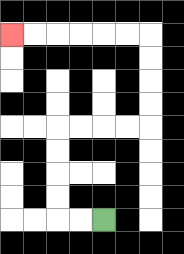{'start': '[4, 9]', 'end': '[0, 1]', 'path_directions': 'L,L,U,U,U,U,R,R,R,R,U,U,U,U,L,L,L,L,L,L', 'path_coordinates': '[[4, 9], [3, 9], [2, 9], [2, 8], [2, 7], [2, 6], [2, 5], [3, 5], [4, 5], [5, 5], [6, 5], [6, 4], [6, 3], [6, 2], [6, 1], [5, 1], [4, 1], [3, 1], [2, 1], [1, 1], [0, 1]]'}